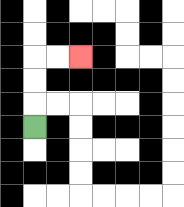{'start': '[1, 5]', 'end': '[3, 2]', 'path_directions': 'U,U,U,R,R', 'path_coordinates': '[[1, 5], [1, 4], [1, 3], [1, 2], [2, 2], [3, 2]]'}